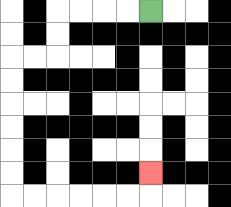{'start': '[6, 0]', 'end': '[6, 7]', 'path_directions': 'L,L,L,L,D,D,L,L,D,D,D,D,D,D,R,R,R,R,R,R,U', 'path_coordinates': '[[6, 0], [5, 0], [4, 0], [3, 0], [2, 0], [2, 1], [2, 2], [1, 2], [0, 2], [0, 3], [0, 4], [0, 5], [0, 6], [0, 7], [0, 8], [1, 8], [2, 8], [3, 8], [4, 8], [5, 8], [6, 8], [6, 7]]'}